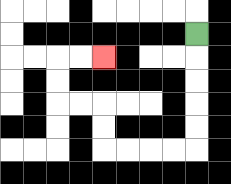{'start': '[8, 1]', 'end': '[4, 2]', 'path_directions': 'D,D,D,D,D,L,L,L,L,U,U,L,L,U,U,R,R', 'path_coordinates': '[[8, 1], [8, 2], [8, 3], [8, 4], [8, 5], [8, 6], [7, 6], [6, 6], [5, 6], [4, 6], [4, 5], [4, 4], [3, 4], [2, 4], [2, 3], [2, 2], [3, 2], [4, 2]]'}